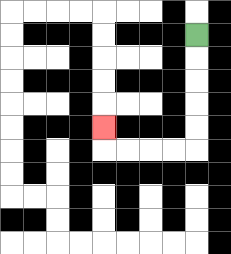{'start': '[8, 1]', 'end': '[4, 5]', 'path_directions': 'D,D,D,D,D,L,L,L,L,U', 'path_coordinates': '[[8, 1], [8, 2], [8, 3], [8, 4], [8, 5], [8, 6], [7, 6], [6, 6], [5, 6], [4, 6], [4, 5]]'}